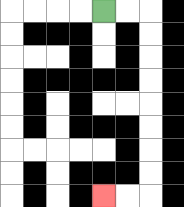{'start': '[4, 0]', 'end': '[4, 8]', 'path_directions': 'R,R,D,D,D,D,D,D,D,D,L,L', 'path_coordinates': '[[4, 0], [5, 0], [6, 0], [6, 1], [6, 2], [6, 3], [6, 4], [6, 5], [6, 6], [6, 7], [6, 8], [5, 8], [4, 8]]'}